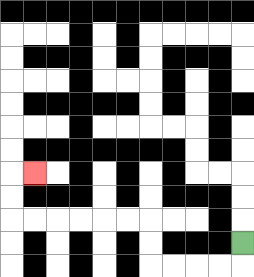{'start': '[10, 10]', 'end': '[1, 7]', 'path_directions': 'D,L,L,L,L,U,U,L,L,L,L,L,L,U,U,R', 'path_coordinates': '[[10, 10], [10, 11], [9, 11], [8, 11], [7, 11], [6, 11], [6, 10], [6, 9], [5, 9], [4, 9], [3, 9], [2, 9], [1, 9], [0, 9], [0, 8], [0, 7], [1, 7]]'}